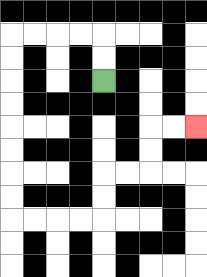{'start': '[4, 3]', 'end': '[8, 5]', 'path_directions': 'U,U,L,L,L,L,D,D,D,D,D,D,D,D,R,R,R,R,U,U,R,R,U,U,R,R', 'path_coordinates': '[[4, 3], [4, 2], [4, 1], [3, 1], [2, 1], [1, 1], [0, 1], [0, 2], [0, 3], [0, 4], [0, 5], [0, 6], [0, 7], [0, 8], [0, 9], [1, 9], [2, 9], [3, 9], [4, 9], [4, 8], [4, 7], [5, 7], [6, 7], [6, 6], [6, 5], [7, 5], [8, 5]]'}